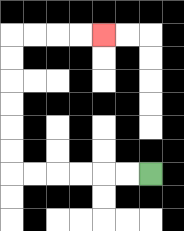{'start': '[6, 7]', 'end': '[4, 1]', 'path_directions': 'L,L,L,L,L,L,U,U,U,U,U,U,R,R,R,R', 'path_coordinates': '[[6, 7], [5, 7], [4, 7], [3, 7], [2, 7], [1, 7], [0, 7], [0, 6], [0, 5], [0, 4], [0, 3], [0, 2], [0, 1], [1, 1], [2, 1], [3, 1], [4, 1]]'}